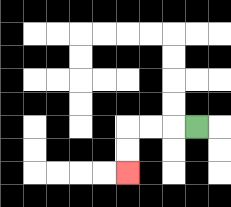{'start': '[8, 5]', 'end': '[5, 7]', 'path_directions': 'L,L,L,D,D', 'path_coordinates': '[[8, 5], [7, 5], [6, 5], [5, 5], [5, 6], [5, 7]]'}